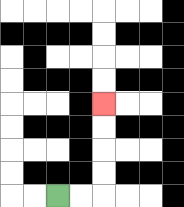{'start': '[2, 8]', 'end': '[4, 4]', 'path_directions': 'R,R,U,U,U,U', 'path_coordinates': '[[2, 8], [3, 8], [4, 8], [4, 7], [4, 6], [4, 5], [4, 4]]'}